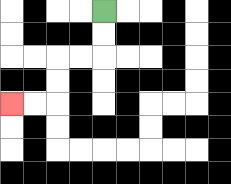{'start': '[4, 0]', 'end': '[0, 4]', 'path_directions': 'D,D,L,L,D,D,L,L', 'path_coordinates': '[[4, 0], [4, 1], [4, 2], [3, 2], [2, 2], [2, 3], [2, 4], [1, 4], [0, 4]]'}